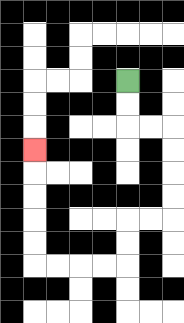{'start': '[5, 3]', 'end': '[1, 6]', 'path_directions': 'D,D,R,R,D,D,D,D,L,L,D,D,L,L,L,L,U,U,U,U,U', 'path_coordinates': '[[5, 3], [5, 4], [5, 5], [6, 5], [7, 5], [7, 6], [7, 7], [7, 8], [7, 9], [6, 9], [5, 9], [5, 10], [5, 11], [4, 11], [3, 11], [2, 11], [1, 11], [1, 10], [1, 9], [1, 8], [1, 7], [1, 6]]'}